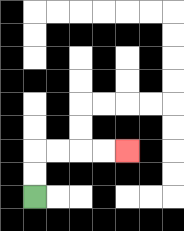{'start': '[1, 8]', 'end': '[5, 6]', 'path_directions': 'U,U,R,R,R,R', 'path_coordinates': '[[1, 8], [1, 7], [1, 6], [2, 6], [3, 6], [4, 6], [5, 6]]'}